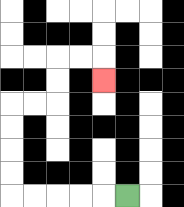{'start': '[5, 8]', 'end': '[4, 3]', 'path_directions': 'L,L,L,L,L,U,U,U,U,R,R,U,U,R,R,D', 'path_coordinates': '[[5, 8], [4, 8], [3, 8], [2, 8], [1, 8], [0, 8], [0, 7], [0, 6], [0, 5], [0, 4], [1, 4], [2, 4], [2, 3], [2, 2], [3, 2], [4, 2], [4, 3]]'}